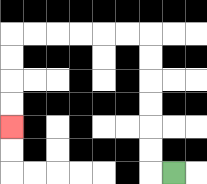{'start': '[7, 7]', 'end': '[0, 5]', 'path_directions': 'L,U,U,U,U,U,U,L,L,L,L,L,L,D,D,D,D', 'path_coordinates': '[[7, 7], [6, 7], [6, 6], [6, 5], [6, 4], [6, 3], [6, 2], [6, 1], [5, 1], [4, 1], [3, 1], [2, 1], [1, 1], [0, 1], [0, 2], [0, 3], [0, 4], [0, 5]]'}